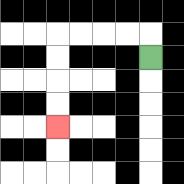{'start': '[6, 2]', 'end': '[2, 5]', 'path_directions': 'U,L,L,L,L,D,D,D,D', 'path_coordinates': '[[6, 2], [6, 1], [5, 1], [4, 1], [3, 1], [2, 1], [2, 2], [2, 3], [2, 4], [2, 5]]'}